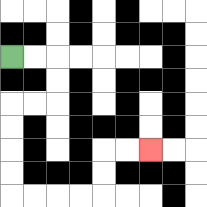{'start': '[0, 2]', 'end': '[6, 6]', 'path_directions': 'R,R,D,D,L,L,D,D,D,D,R,R,R,R,U,U,R,R', 'path_coordinates': '[[0, 2], [1, 2], [2, 2], [2, 3], [2, 4], [1, 4], [0, 4], [0, 5], [0, 6], [0, 7], [0, 8], [1, 8], [2, 8], [3, 8], [4, 8], [4, 7], [4, 6], [5, 6], [6, 6]]'}